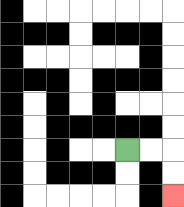{'start': '[5, 6]', 'end': '[7, 8]', 'path_directions': 'R,R,D,D', 'path_coordinates': '[[5, 6], [6, 6], [7, 6], [7, 7], [7, 8]]'}